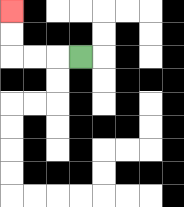{'start': '[3, 2]', 'end': '[0, 0]', 'path_directions': 'L,L,L,U,U', 'path_coordinates': '[[3, 2], [2, 2], [1, 2], [0, 2], [0, 1], [0, 0]]'}